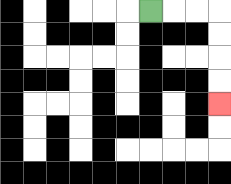{'start': '[6, 0]', 'end': '[9, 4]', 'path_directions': 'R,R,R,D,D,D,D', 'path_coordinates': '[[6, 0], [7, 0], [8, 0], [9, 0], [9, 1], [9, 2], [9, 3], [9, 4]]'}